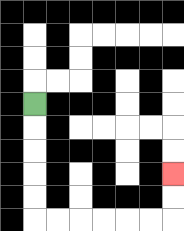{'start': '[1, 4]', 'end': '[7, 7]', 'path_directions': 'D,D,D,D,D,R,R,R,R,R,R,U,U', 'path_coordinates': '[[1, 4], [1, 5], [1, 6], [1, 7], [1, 8], [1, 9], [2, 9], [3, 9], [4, 9], [5, 9], [6, 9], [7, 9], [7, 8], [7, 7]]'}